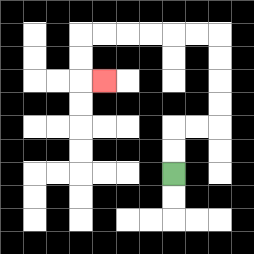{'start': '[7, 7]', 'end': '[4, 3]', 'path_directions': 'U,U,R,R,U,U,U,U,L,L,L,L,L,L,D,D,R', 'path_coordinates': '[[7, 7], [7, 6], [7, 5], [8, 5], [9, 5], [9, 4], [9, 3], [9, 2], [9, 1], [8, 1], [7, 1], [6, 1], [5, 1], [4, 1], [3, 1], [3, 2], [3, 3], [4, 3]]'}